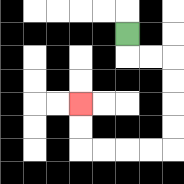{'start': '[5, 1]', 'end': '[3, 4]', 'path_directions': 'D,R,R,D,D,D,D,L,L,L,L,U,U', 'path_coordinates': '[[5, 1], [5, 2], [6, 2], [7, 2], [7, 3], [7, 4], [7, 5], [7, 6], [6, 6], [5, 6], [4, 6], [3, 6], [3, 5], [3, 4]]'}